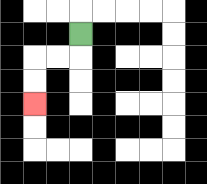{'start': '[3, 1]', 'end': '[1, 4]', 'path_directions': 'D,L,L,D,D', 'path_coordinates': '[[3, 1], [3, 2], [2, 2], [1, 2], [1, 3], [1, 4]]'}